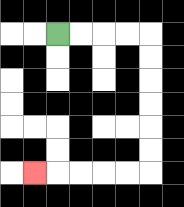{'start': '[2, 1]', 'end': '[1, 7]', 'path_directions': 'R,R,R,R,D,D,D,D,D,D,L,L,L,L,L', 'path_coordinates': '[[2, 1], [3, 1], [4, 1], [5, 1], [6, 1], [6, 2], [6, 3], [6, 4], [6, 5], [6, 6], [6, 7], [5, 7], [4, 7], [3, 7], [2, 7], [1, 7]]'}